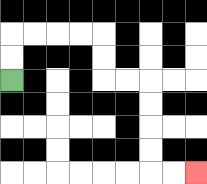{'start': '[0, 3]', 'end': '[8, 7]', 'path_directions': 'U,U,R,R,R,R,D,D,R,R,D,D,D,D,R,R', 'path_coordinates': '[[0, 3], [0, 2], [0, 1], [1, 1], [2, 1], [3, 1], [4, 1], [4, 2], [4, 3], [5, 3], [6, 3], [6, 4], [6, 5], [6, 6], [6, 7], [7, 7], [8, 7]]'}